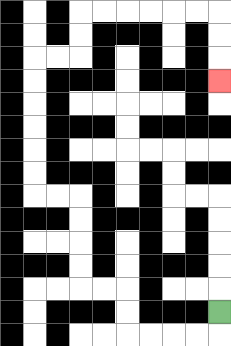{'start': '[9, 13]', 'end': '[9, 3]', 'path_directions': 'D,L,L,L,L,U,U,L,L,U,U,U,U,L,L,U,U,U,U,U,U,R,R,U,U,R,R,R,R,R,R,D,D,D', 'path_coordinates': '[[9, 13], [9, 14], [8, 14], [7, 14], [6, 14], [5, 14], [5, 13], [5, 12], [4, 12], [3, 12], [3, 11], [3, 10], [3, 9], [3, 8], [2, 8], [1, 8], [1, 7], [1, 6], [1, 5], [1, 4], [1, 3], [1, 2], [2, 2], [3, 2], [3, 1], [3, 0], [4, 0], [5, 0], [6, 0], [7, 0], [8, 0], [9, 0], [9, 1], [9, 2], [9, 3]]'}